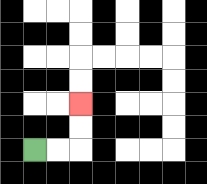{'start': '[1, 6]', 'end': '[3, 4]', 'path_directions': 'R,R,U,U', 'path_coordinates': '[[1, 6], [2, 6], [3, 6], [3, 5], [3, 4]]'}